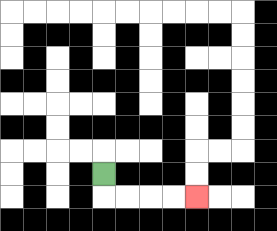{'start': '[4, 7]', 'end': '[8, 8]', 'path_directions': 'D,R,R,R,R', 'path_coordinates': '[[4, 7], [4, 8], [5, 8], [6, 8], [7, 8], [8, 8]]'}